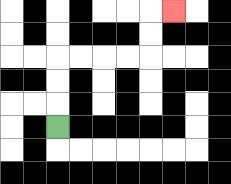{'start': '[2, 5]', 'end': '[7, 0]', 'path_directions': 'U,U,U,R,R,R,R,U,U,R', 'path_coordinates': '[[2, 5], [2, 4], [2, 3], [2, 2], [3, 2], [4, 2], [5, 2], [6, 2], [6, 1], [6, 0], [7, 0]]'}